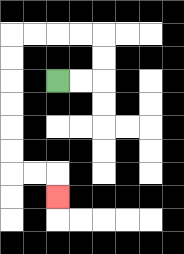{'start': '[2, 3]', 'end': '[2, 8]', 'path_directions': 'R,R,U,U,L,L,L,L,D,D,D,D,D,D,R,R,D', 'path_coordinates': '[[2, 3], [3, 3], [4, 3], [4, 2], [4, 1], [3, 1], [2, 1], [1, 1], [0, 1], [0, 2], [0, 3], [0, 4], [0, 5], [0, 6], [0, 7], [1, 7], [2, 7], [2, 8]]'}